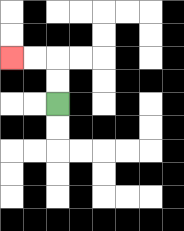{'start': '[2, 4]', 'end': '[0, 2]', 'path_directions': 'U,U,L,L', 'path_coordinates': '[[2, 4], [2, 3], [2, 2], [1, 2], [0, 2]]'}